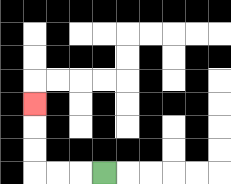{'start': '[4, 7]', 'end': '[1, 4]', 'path_directions': 'L,L,L,U,U,U', 'path_coordinates': '[[4, 7], [3, 7], [2, 7], [1, 7], [1, 6], [1, 5], [1, 4]]'}